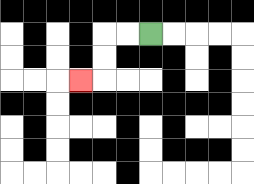{'start': '[6, 1]', 'end': '[3, 3]', 'path_directions': 'L,L,D,D,L', 'path_coordinates': '[[6, 1], [5, 1], [4, 1], [4, 2], [4, 3], [3, 3]]'}